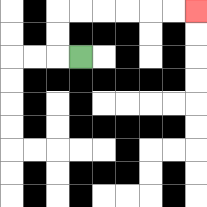{'start': '[3, 2]', 'end': '[8, 0]', 'path_directions': 'L,U,U,R,R,R,R,R,R', 'path_coordinates': '[[3, 2], [2, 2], [2, 1], [2, 0], [3, 0], [4, 0], [5, 0], [6, 0], [7, 0], [8, 0]]'}